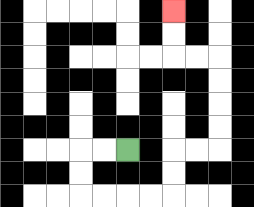{'start': '[5, 6]', 'end': '[7, 0]', 'path_directions': 'L,L,D,D,R,R,R,R,U,U,R,R,U,U,U,U,L,L,U,U', 'path_coordinates': '[[5, 6], [4, 6], [3, 6], [3, 7], [3, 8], [4, 8], [5, 8], [6, 8], [7, 8], [7, 7], [7, 6], [8, 6], [9, 6], [9, 5], [9, 4], [9, 3], [9, 2], [8, 2], [7, 2], [7, 1], [7, 0]]'}